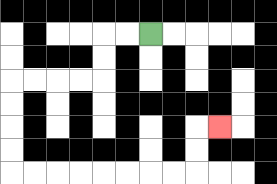{'start': '[6, 1]', 'end': '[9, 5]', 'path_directions': 'L,L,D,D,L,L,L,L,D,D,D,D,R,R,R,R,R,R,R,R,U,U,R', 'path_coordinates': '[[6, 1], [5, 1], [4, 1], [4, 2], [4, 3], [3, 3], [2, 3], [1, 3], [0, 3], [0, 4], [0, 5], [0, 6], [0, 7], [1, 7], [2, 7], [3, 7], [4, 7], [5, 7], [6, 7], [7, 7], [8, 7], [8, 6], [8, 5], [9, 5]]'}